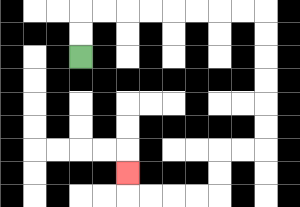{'start': '[3, 2]', 'end': '[5, 7]', 'path_directions': 'U,U,R,R,R,R,R,R,R,R,D,D,D,D,D,D,L,L,D,D,L,L,L,L,U', 'path_coordinates': '[[3, 2], [3, 1], [3, 0], [4, 0], [5, 0], [6, 0], [7, 0], [8, 0], [9, 0], [10, 0], [11, 0], [11, 1], [11, 2], [11, 3], [11, 4], [11, 5], [11, 6], [10, 6], [9, 6], [9, 7], [9, 8], [8, 8], [7, 8], [6, 8], [5, 8], [5, 7]]'}